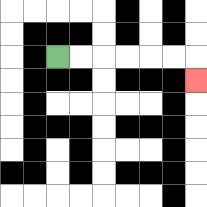{'start': '[2, 2]', 'end': '[8, 3]', 'path_directions': 'R,R,R,R,R,R,D', 'path_coordinates': '[[2, 2], [3, 2], [4, 2], [5, 2], [6, 2], [7, 2], [8, 2], [8, 3]]'}